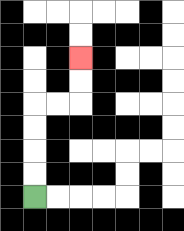{'start': '[1, 8]', 'end': '[3, 2]', 'path_directions': 'U,U,U,U,R,R,U,U', 'path_coordinates': '[[1, 8], [1, 7], [1, 6], [1, 5], [1, 4], [2, 4], [3, 4], [3, 3], [3, 2]]'}